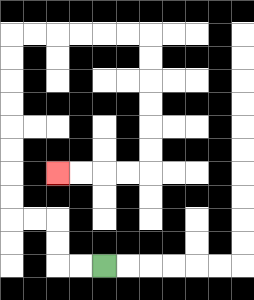{'start': '[4, 11]', 'end': '[2, 7]', 'path_directions': 'L,L,U,U,L,L,U,U,U,U,U,U,U,U,R,R,R,R,R,R,D,D,D,D,D,D,L,L,L,L', 'path_coordinates': '[[4, 11], [3, 11], [2, 11], [2, 10], [2, 9], [1, 9], [0, 9], [0, 8], [0, 7], [0, 6], [0, 5], [0, 4], [0, 3], [0, 2], [0, 1], [1, 1], [2, 1], [3, 1], [4, 1], [5, 1], [6, 1], [6, 2], [6, 3], [6, 4], [6, 5], [6, 6], [6, 7], [5, 7], [4, 7], [3, 7], [2, 7]]'}